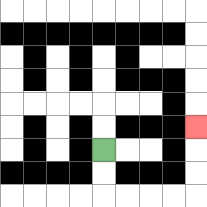{'start': '[4, 6]', 'end': '[8, 5]', 'path_directions': 'D,D,R,R,R,R,U,U,U', 'path_coordinates': '[[4, 6], [4, 7], [4, 8], [5, 8], [6, 8], [7, 8], [8, 8], [8, 7], [8, 6], [8, 5]]'}